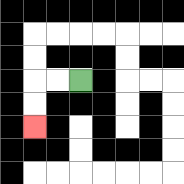{'start': '[3, 3]', 'end': '[1, 5]', 'path_directions': 'L,L,D,D', 'path_coordinates': '[[3, 3], [2, 3], [1, 3], [1, 4], [1, 5]]'}